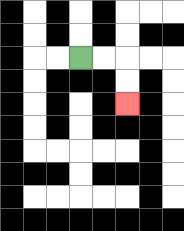{'start': '[3, 2]', 'end': '[5, 4]', 'path_directions': 'R,R,D,D', 'path_coordinates': '[[3, 2], [4, 2], [5, 2], [5, 3], [5, 4]]'}